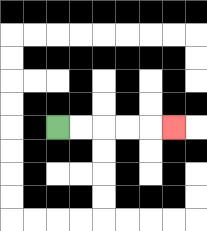{'start': '[2, 5]', 'end': '[7, 5]', 'path_directions': 'R,R,R,R,R', 'path_coordinates': '[[2, 5], [3, 5], [4, 5], [5, 5], [6, 5], [7, 5]]'}